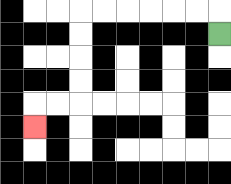{'start': '[9, 1]', 'end': '[1, 5]', 'path_directions': 'U,L,L,L,L,L,L,D,D,D,D,L,L,D', 'path_coordinates': '[[9, 1], [9, 0], [8, 0], [7, 0], [6, 0], [5, 0], [4, 0], [3, 0], [3, 1], [3, 2], [3, 3], [3, 4], [2, 4], [1, 4], [1, 5]]'}